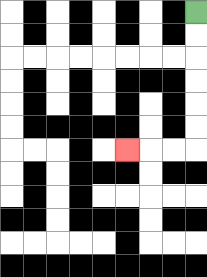{'start': '[8, 0]', 'end': '[5, 6]', 'path_directions': 'D,D,D,D,D,D,L,L,L', 'path_coordinates': '[[8, 0], [8, 1], [8, 2], [8, 3], [8, 4], [8, 5], [8, 6], [7, 6], [6, 6], [5, 6]]'}